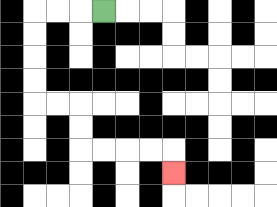{'start': '[4, 0]', 'end': '[7, 7]', 'path_directions': 'L,L,L,D,D,D,D,R,R,D,D,R,R,R,R,D', 'path_coordinates': '[[4, 0], [3, 0], [2, 0], [1, 0], [1, 1], [1, 2], [1, 3], [1, 4], [2, 4], [3, 4], [3, 5], [3, 6], [4, 6], [5, 6], [6, 6], [7, 6], [7, 7]]'}